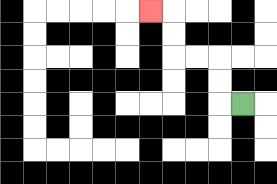{'start': '[10, 4]', 'end': '[6, 0]', 'path_directions': 'L,U,U,L,L,U,U,L', 'path_coordinates': '[[10, 4], [9, 4], [9, 3], [9, 2], [8, 2], [7, 2], [7, 1], [7, 0], [6, 0]]'}